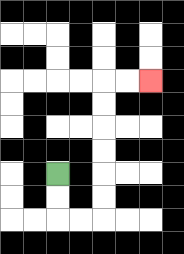{'start': '[2, 7]', 'end': '[6, 3]', 'path_directions': 'D,D,R,R,U,U,U,U,U,U,R,R', 'path_coordinates': '[[2, 7], [2, 8], [2, 9], [3, 9], [4, 9], [4, 8], [4, 7], [4, 6], [4, 5], [4, 4], [4, 3], [5, 3], [6, 3]]'}